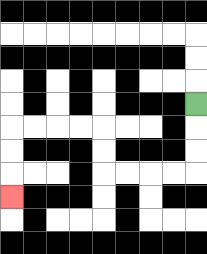{'start': '[8, 4]', 'end': '[0, 8]', 'path_directions': 'D,D,D,L,L,L,L,U,U,L,L,L,L,D,D,D', 'path_coordinates': '[[8, 4], [8, 5], [8, 6], [8, 7], [7, 7], [6, 7], [5, 7], [4, 7], [4, 6], [4, 5], [3, 5], [2, 5], [1, 5], [0, 5], [0, 6], [0, 7], [0, 8]]'}